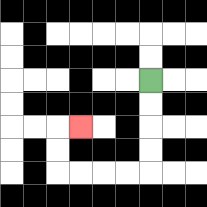{'start': '[6, 3]', 'end': '[3, 5]', 'path_directions': 'D,D,D,D,L,L,L,L,U,U,R', 'path_coordinates': '[[6, 3], [6, 4], [6, 5], [6, 6], [6, 7], [5, 7], [4, 7], [3, 7], [2, 7], [2, 6], [2, 5], [3, 5]]'}